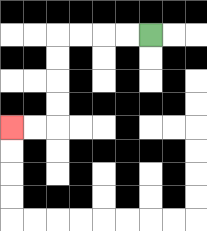{'start': '[6, 1]', 'end': '[0, 5]', 'path_directions': 'L,L,L,L,D,D,D,D,L,L', 'path_coordinates': '[[6, 1], [5, 1], [4, 1], [3, 1], [2, 1], [2, 2], [2, 3], [2, 4], [2, 5], [1, 5], [0, 5]]'}